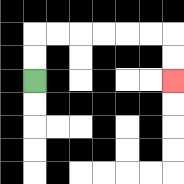{'start': '[1, 3]', 'end': '[7, 3]', 'path_directions': 'U,U,R,R,R,R,R,R,D,D', 'path_coordinates': '[[1, 3], [1, 2], [1, 1], [2, 1], [3, 1], [4, 1], [5, 1], [6, 1], [7, 1], [7, 2], [7, 3]]'}